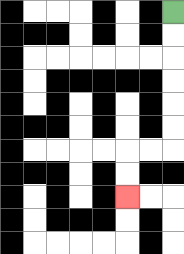{'start': '[7, 0]', 'end': '[5, 8]', 'path_directions': 'D,D,D,D,D,D,L,L,D,D', 'path_coordinates': '[[7, 0], [7, 1], [7, 2], [7, 3], [7, 4], [7, 5], [7, 6], [6, 6], [5, 6], [5, 7], [5, 8]]'}